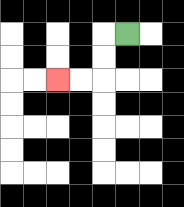{'start': '[5, 1]', 'end': '[2, 3]', 'path_directions': 'L,D,D,L,L', 'path_coordinates': '[[5, 1], [4, 1], [4, 2], [4, 3], [3, 3], [2, 3]]'}